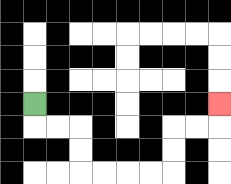{'start': '[1, 4]', 'end': '[9, 4]', 'path_directions': 'D,R,R,D,D,R,R,R,R,U,U,R,R,U', 'path_coordinates': '[[1, 4], [1, 5], [2, 5], [3, 5], [3, 6], [3, 7], [4, 7], [5, 7], [6, 7], [7, 7], [7, 6], [7, 5], [8, 5], [9, 5], [9, 4]]'}